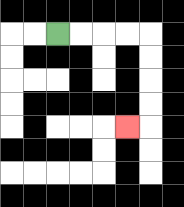{'start': '[2, 1]', 'end': '[5, 5]', 'path_directions': 'R,R,R,R,D,D,D,D,L', 'path_coordinates': '[[2, 1], [3, 1], [4, 1], [5, 1], [6, 1], [6, 2], [6, 3], [6, 4], [6, 5], [5, 5]]'}